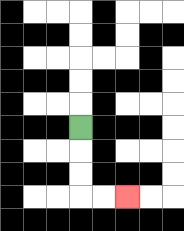{'start': '[3, 5]', 'end': '[5, 8]', 'path_directions': 'D,D,D,R,R', 'path_coordinates': '[[3, 5], [3, 6], [3, 7], [3, 8], [4, 8], [5, 8]]'}